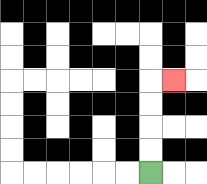{'start': '[6, 7]', 'end': '[7, 3]', 'path_directions': 'U,U,U,U,R', 'path_coordinates': '[[6, 7], [6, 6], [6, 5], [6, 4], [6, 3], [7, 3]]'}